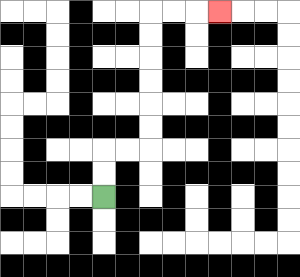{'start': '[4, 8]', 'end': '[9, 0]', 'path_directions': 'U,U,R,R,U,U,U,U,U,U,R,R,R', 'path_coordinates': '[[4, 8], [4, 7], [4, 6], [5, 6], [6, 6], [6, 5], [6, 4], [6, 3], [6, 2], [6, 1], [6, 0], [7, 0], [8, 0], [9, 0]]'}